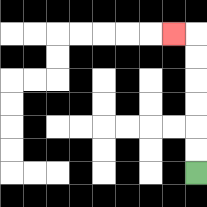{'start': '[8, 7]', 'end': '[7, 1]', 'path_directions': 'U,U,U,U,U,U,L', 'path_coordinates': '[[8, 7], [8, 6], [8, 5], [8, 4], [8, 3], [8, 2], [8, 1], [7, 1]]'}